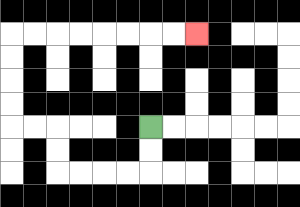{'start': '[6, 5]', 'end': '[8, 1]', 'path_directions': 'D,D,L,L,L,L,U,U,L,L,U,U,U,U,R,R,R,R,R,R,R,R', 'path_coordinates': '[[6, 5], [6, 6], [6, 7], [5, 7], [4, 7], [3, 7], [2, 7], [2, 6], [2, 5], [1, 5], [0, 5], [0, 4], [0, 3], [0, 2], [0, 1], [1, 1], [2, 1], [3, 1], [4, 1], [5, 1], [6, 1], [7, 1], [8, 1]]'}